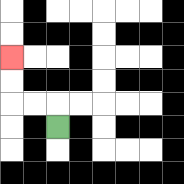{'start': '[2, 5]', 'end': '[0, 2]', 'path_directions': 'U,L,L,U,U', 'path_coordinates': '[[2, 5], [2, 4], [1, 4], [0, 4], [0, 3], [0, 2]]'}